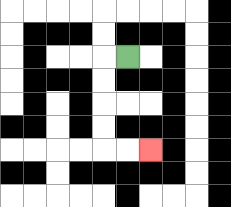{'start': '[5, 2]', 'end': '[6, 6]', 'path_directions': 'L,D,D,D,D,R,R', 'path_coordinates': '[[5, 2], [4, 2], [4, 3], [4, 4], [4, 5], [4, 6], [5, 6], [6, 6]]'}